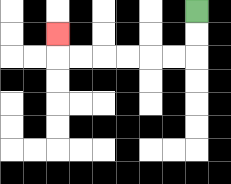{'start': '[8, 0]', 'end': '[2, 1]', 'path_directions': 'D,D,L,L,L,L,L,L,U', 'path_coordinates': '[[8, 0], [8, 1], [8, 2], [7, 2], [6, 2], [5, 2], [4, 2], [3, 2], [2, 2], [2, 1]]'}